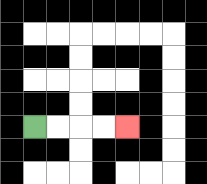{'start': '[1, 5]', 'end': '[5, 5]', 'path_directions': 'R,R,R,R', 'path_coordinates': '[[1, 5], [2, 5], [3, 5], [4, 5], [5, 5]]'}